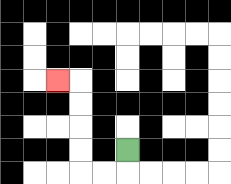{'start': '[5, 6]', 'end': '[2, 3]', 'path_directions': 'D,L,L,U,U,U,U,L', 'path_coordinates': '[[5, 6], [5, 7], [4, 7], [3, 7], [3, 6], [3, 5], [3, 4], [3, 3], [2, 3]]'}